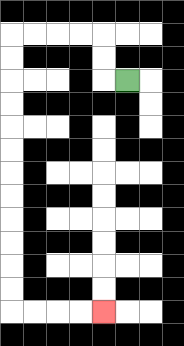{'start': '[5, 3]', 'end': '[4, 13]', 'path_directions': 'L,U,U,L,L,L,L,D,D,D,D,D,D,D,D,D,D,D,D,R,R,R,R', 'path_coordinates': '[[5, 3], [4, 3], [4, 2], [4, 1], [3, 1], [2, 1], [1, 1], [0, 1], [0, 2], [0, 3], [0, 4], [0, 5], [0, 6], [0, 7], [0, 8], [0, 9], [0, 10], [0, 11], [0, 12], [0, 13], [1, 13], [2, 13], [3, 13], [4, 13]]'}